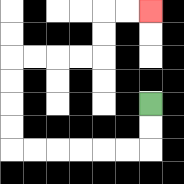{'start': '[6, 4]', 'end': '[6, 0]', 'path_directions': 'D,D,L,L,L,L,L,L,U,U,U,U,R,R,R,R,U,U,R,R', 'path_coordinates': '[[6, 4], [6, 5], [6, 6], [5, 6], [4, 6], [3, 6], [2, 6], [1, 6], [0, 6], [0, 5], [0, 4], [0, 3], [0, 2], [1, 2], [2, 2], [3, 2], [4, 2], [4, 1], [4, 0], [5, 0], [6, 0]]'}